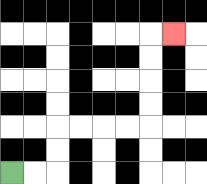{'start': '[0, 7]', 'end': '[7, 1]', 'path_directions': 'R,R,U,U,R,R,R,R,U,U,U,U,R', 'path_coordinates': '[[0, 7], [1, 7], [2, 7], [2, 6], [2, 5], [3, 5], [4, 5], [5, 5], [6, 5], [6, 4], [6, 3], [6, 2], [6, 1], [7, 1]]'}